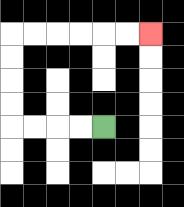{'start': '[4, 5]', 'end': '[6, 1]', 'path_directions': 'L,L,L,L,U,U,U,U,R,R,R,R,R,R', 'path_coordinates': '[[4, 5], [3, 5], [2, 5], [1, 5], [0, 5], [0, 4], [0, 3], [0, 2], [0, 1], [1, 1], [2, 1], [3, 1], [4, 1], [5, 1], [6, 1]]'}